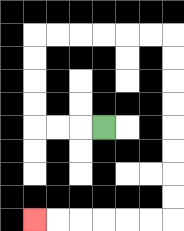{'start': '[4, 5]', 'end': '[1, 9]', 'path_directions': 'L,L,L,U,U,U,U,R,R,R,R,R,R,D,D,D,D,D,D,D,D,L,L,L,L,L,L', 'path_coordinates': '[[4, 5], [3, 5], [2, 5], [1, 5], [1, 4], [1, 3], [1, 2], [1, 1], [2, 1], [3, 1], [4, 1], [5, 1], [6, 1], [7, 1], [7, 2], [7, 3], [7, 4], [7, 5], [7, 6], [7, 7], [7, 8], [7, 9], [6, 9], [5, 9], [4, 9], [3, 9], [2, 9], [1, 9]]'}